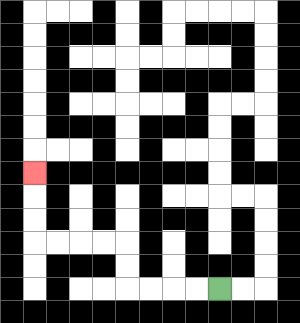{'start': '[9, 12]', 'end': '[1, 7]', 'path_directions': 'L,L,L,L,U,U,L,L,L,L,U,U,U', 'path_coordinates': '[[9, 12], [8, 12], [7, 12], [6, 12], [5, 12], [5, 11], [5, 10], [4, 10], [3, 10], [2, 10], [1, 10], [1, 9], [1, 8], [1, 7]]'}